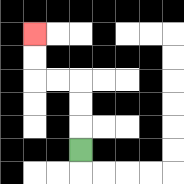{'start': '[3, 6]', 'end': '[1, 1]', 'path_directions': 'U,U,U,L,L,U,U', 'path_coordinates': '[[3, 6], [3, 5], [3, 4], [3, 3], [2, 3], [1, 3], [1, 2], [1, 1]]'}